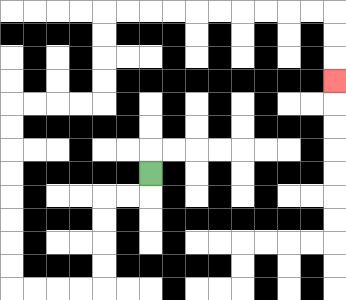{'start': '[6, 7]', 'end': '[14, 3]', 'path_directions': 'D,L,L,D,D,D,D,L,L,L,L,U,U,U,U,U,U,U,U,R,R,R,R,U,U,U,U,R,R,R,R,R,R,R,R,R,R,D,D,D', 'path_coordinates': '[[6, 7], [6, 8], [5, 8], [4, 8], [4, 9], [4, 10], [4, 11], [4, 12], [3, 12], [2, 12], [1, 12], [0, 12], [0, 11], [0, 10], [0, 9], [0, 8], [0, 7], [0, 6], [0, 5], [0, 4], [1, 4], [2, 4], [3, 4], [4, 4], [4, 3], [4, 2], [4, 1], [4, 0], [5, 0], [6, 0], [7, 0], [8, 0], [9, 0], [10, 0], [11, 0], [12, 0], [13, 0], [14, 0], [14, 1], [14, 2], [14, 3]]'}